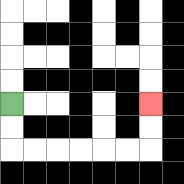{'start': '[0, 4]', 'end': '[6, 4]', 'path_directions': 'D,D,R,R,R,R,R,R,U,U', 'path_coordinates': '[[0, 4], [0, 5], [0, 6], [1, 6], [2, 6], [3, 6], [4, 6], [5, 6], [6, 6], [6, 5], [6, 4]]'}